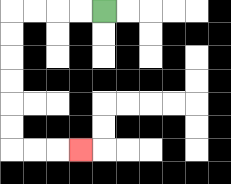{'start': '[4, 0]', 'end': '[3, 6]', 'path_directions': 'L,L,L,L,D,D,D,D,D,D,R,R,R', 'path_coordinates': '[[4, 0], [3, 0], [2, 0], [1, 0], [0, 0], [0, 1], [0, 2], [0, 3], [0, 4], [0, 5], [0, 6], [1, 6], [2, 6], [3, 6]]'}